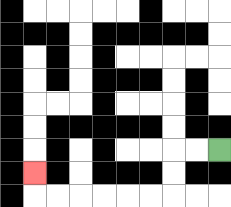{'start': '[9, 6]', 'end': '[1, 7]', 'path_directions': 'L,L,D,D,L,L,L,L,L,L,U', 'path_coordinates': '[[9, 6], [8, 6], [7, 6], [7, 7], [7, 8], [6, 8], [5, 8], [4, 8], [3, 8], [2, 8], [1, 8], [1, 7]]'}